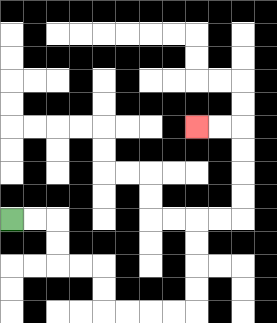{'start': '[0, 9]', 'end': '[8, 5]', 'path_directions': 'R,R,D,D,R,R,D,D,R,R,R,R,U,U,U,U,R,R,U,U,U,U,L,L', 'path_coordinates': '[[0, 9], [1, 9], [2, 9], [2, 10], [2, 11], [3, 11], [4, 11], [4, 12], [4, 13], [5, 13], [6, 13], [7, 13], [8, 13], [8, 12], [8, 11], [8, 10], [8, 9], [9, 9], [10, 9], [10, 8], [10, 7], [10, 6], [10, 5], [9, 5], [8, 5]]'}